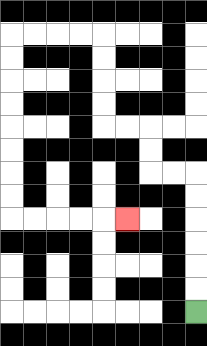{'start': '[8, 13]', 'end': '[5, 9]', 'path_directions': 'U,U,U,U,U,U,L,L,U,U,L,L,U,U,U,U,L,L,L,L,D,D,D,D,D,D,D,D,R,R,R,R,R', 'path_coordinates': '[[8, 13], [8, 12], [8, 11], [8, 10], [8, 9], [8, 8], [8, 7], [7, 7], [6, 7], [6, 6], [6, 5], [5, 5], [4, 5], [4, 4], [4, 3], [4, 2], [4, 1], [3, 1], [2, 1], [1, 1], [0, 1], [0, 2], [0, 3], [0, 4], [0, 5], [0, 6], [0, 7], [0, 8], [0, 9], [1, 9], [2, 9], [3, 9], [4, 9], [5, 9]]'}